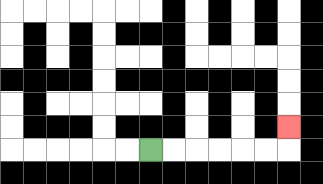{'start': '[6, 6]', 'end': '[12, 5]', 'path_directions': 'R,R,R,R,R,R,U', 'path_coordinates': '[[6, 6], [7, 6], [8, 6], [9, 6], [10, 6], [11, 6], [12, 6], [12, 5]]'}